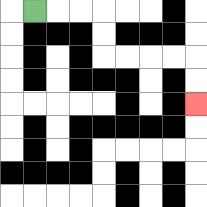{'start': '[1, 0]', 'end': '[8, 4]', 'path_directions': 'R,R,R,D,D,R,R,R,R,D,D', 'path_coordinates': '[[1, 0], [2, 0], [3, 0], [4, 0], [4, 1], [4, 2], [5, 2], [6, 2], [7, 2], [8, 2], [8, 3], [8, 4]]'}